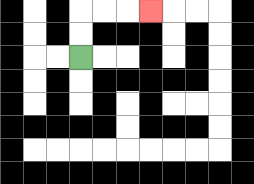{'start': '[3, 2]', 'end': '[6, 0]', 'path_directions': 'U,U,R,R,R', 'path_coordinates': '[[3, 2], [3, 1], [3, 0], [4, 0], [5, 0], [6, 0]]'}